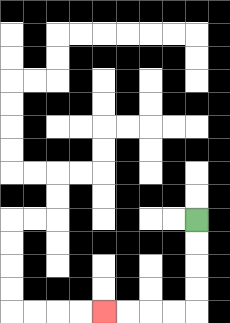{'start': '[8, 9]', 'end': '[4, 13]', 'path_directions': 'D,D,D,D,L,L,L,L', 'path_coordinates': '[[8, 9], [8, 10], [8, 11], [8, 12], [8, 13], [7, 13], [6, 13], [5, 13], [4, 13]]'}